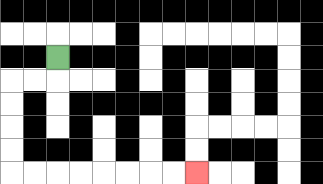{'start': '[2, 2]', 'end': '[8, 7]', 'path_directions': 'D,L,L,D,D,D,D,R,R,R,R,R,R,R,R', 'path_coordinates': '[[2, 2], [2, 3], [1, 3], [0, 3], [0, 4], [0, 5], [0, 6], [0, 7], [1, 7], [2, 7], [3, 7], [4, 7], [5, 7], [6, 7], [7, 7], [8, 7]]'}